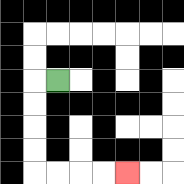{'start': '[2, 3]', 'end': '[5, 7]', 'path_directions': 'L,D,D,D,D,R,R,R,R', 'path_coordinates': '[[2, 3], [1, 3], [1, 4], [1, 5], [1, 6], [1, 7], [2, 7], [3, 7], [4, 7], [5, 7]]'}